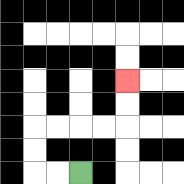{'start': '[3, 7]', 'end': '[5, 3]', 'path_directions': 'L,L,U,U,R,R,R,R,U,U', 'path_coordinates': '[[3, 7], [2, 7], [1, 7], [1, 6], [1, 5], [2, 5], [3, 5], [4, 5], [5, 5], [5, 4], [5, 3]]'}